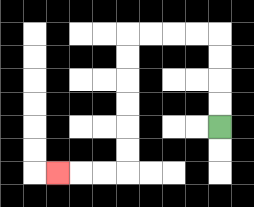{'start': '[9, 5]', 'end': '[2, 7]', 'path_directions': 'U,U,U,U,L,L,L,L,D,D,D,D,D,D,L,L,L', 'path_coordinates': '[[9, 5], [9, 4], [9, 3], [9, 2], [9, 1], [8, 1], [7, 1], [6, 1], [5, 1], [5, 2], [5, 3], [5, 4], [5, 5], [5, 6], [5, 7], [4, 7], [3, 7], [2, 7]]'}